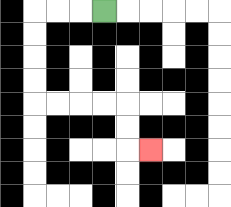{'start': '[4, 0]', 'end': '[6, 6]', 'path_directions': 'L,L,L,D,D,D,D,R,R,R,R,D,D,R', 'path_coordinates': '[[4, 0], [3, 0], [2, 0], [1, 0], [1, 1], [1, 2], [1, 3], [1, 4], [2, 4], [3, 4], [4, 4], [5, 4], [5, 5], [5, 6], [6, 6]]'}